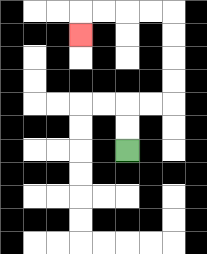{'start': '[5, 6]', 'end': '[3, 1]', 'path_directions': 'U,U,R,R,U,U,U,U,L,L,L,L,D', 'path_coordinates': '[[5, 6], [5, 5], [5, 4], [6, 4], [7, 4], [7, 3], [7, 2], [7, 1], [7, 0], [6, 0], [5, 0], [4, 0], [3, 0], [3, 1]]'}